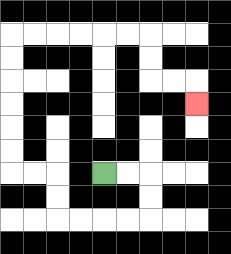{'start': '[4, 7]', 'end': '[8, 4]', 'path_directions': 'R,R,D,D,L,L,L,L,U,U,L,L,U,U,U,U,U,U,R,R,R,R,R,R,D,D,R,R,D', 'path_coordinates': '[[4, 7], [5, 7], [6, 7], [6, 8], [6, 9], [5, 9], [4, 9], [3, 9], [2, 9], [2, 8], [2, 7], [1, 7], [0, 7], [0, 6], [0, 5], [0, 4], [0, 3], [0, 2], [0, 1], [1, 1], [2, 1], [3, 1], [4, 1], [5, 1], [6, 1], [6, 2], [6, 3], [7, 3], [8, 3], [8, 4]]'}